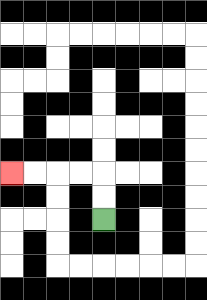{'start': '[4, 9]', 'end': '[0, 7]', 'path_directions': 'U,U,L,L,L,L', 'path_coordinates': '[[4, 9], [4, 8], [4, 7], [3, 7], [2, 7], [1, 7], [0, 7]]'}